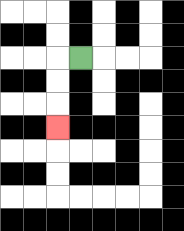{'start': '[3, 2]', 'end': '[2, 5]', 'path_directions': 'L,D,D,D', 'path_coordinates': '[[3, 2], [2, 2], [2, 3], [2, 4], [2, 5]]'}